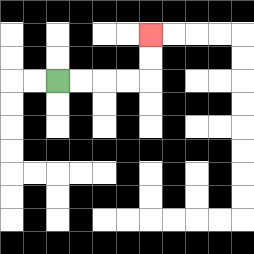{'start': '[2, 3]', 'end': '[6, 1]', 'path_directions': 'R,R,R,R,U,U', 'path_coordinates': '[[2, 3], [3, 3], [4, 3], [5, 3], [6, 3], [6, 2], [6, 1]]'}